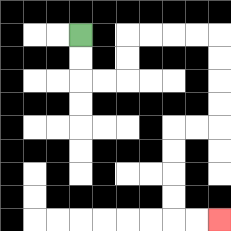{'start': '[3, 1]', 'end': '[9, 9]', 'path_directions': 'D,D,R,R,U,U,R,R,R,R,D,D,D,D,L,L,D,D,D,D,R,R', 'path_coordinates': '[[3, 1], [3, 2], [3, 3], [4, 3], [5, 3], [5, 2], [5, 1], [6, 1], [7, 1], [8, 1], [9, 1], [9, 2], [9, 3], [9, 4], [9, 5], [8, 5], [7, 5], [7, 6], [7, 7], [7, 8], [7, 9], [8, 9], [9, 9]]'}